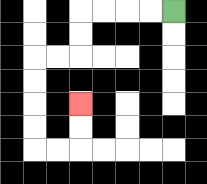{'start': '[7, 0]', 'end': '[3, 4]', 'path_directions': 'L,L,L,L,D,D,L,L,D,D,D,D,R,R,U,U', 'path_coordinates': '[[7, 0], [6, 0], [5, 0], [4, 0], [3, 0], [3, 1], [3, 2], [2, 2], [1, 2], [1, 3], [1, 4], [1, 5], [1, 6], [2, 6], [3, 6], [3, 5], [3, 4]]'}